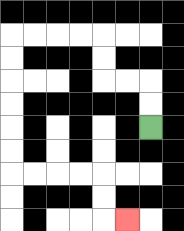{'start': '[6, 5]', 'end': '[5, 9]', 'path_directions': 'U,U,L,L,U,U,L,L,L,L,D,D,D,D,D,D,R,R,R,R,D,D,R', 'path_coordinates': '[[6, 5], [6, 4], [6, 3], [5, 3], [4, 3], [4, 2], [4, 1], [3, 1], [2, 1], [1, 1], [0, 1], [0, 2], [0, 3], [0, 4], [0, 5], [0, 6], [0, 7], [1, 7], [2, 7], [3, 7], [4, 7], [4, 8], [4, 9], [5, 9]]'}